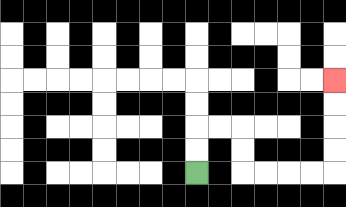{'start': '[8, 7]', 'end': '[14, 3]', 'path_directions': 'U,U,R,R,D,D,R,R,R,R,U,U,U,U', 'path_coordinates': '[[8, 7], [8, 6], [8, 5], [9, 5], [10, 5], [10, 6], [10, 7], [11, 7], [12, 7], [13, 7], [14, 7], [14, 6], [14, 5], [14, 4], [14, 3]]'}